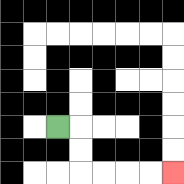{'start': '[2, 5]', 'end': '[7, 7]', 'path_directions': 'R,D,D,R,R,R,R', 'path_coordinates': '[[2, 5], [3, 5], [3, 6], [3, 7], [4, 7], [5, 7], [6, 7], [7, 7]]'}